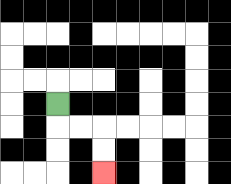{'start': '[2, 4]', 'end': '[4, 7]', 'path_directions': 'D,R,R,D,D', 'path_coordinates': '[[2, 4], [2, 5], [3, 5], [4, 5], [4, 6], [4, 7]]'}